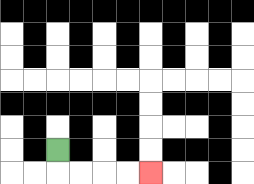{'start': '[2, 6]', 'end': '[6, 7]', 'path_directions': 'D,R,R,R,R', 'path_coordinates': '[[2, 6], [2, 7], [3, 7], [4, 7], [5, 7], [6, 7]]'}